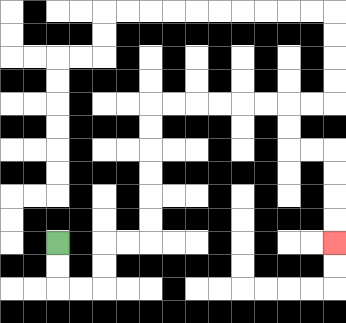{'start': '[2, 10]', 'end': '[14, 10]', 'path_directions': 'D,D,R,R,U,U,R,R,U,U,U,U,U,U,R,R,R,R,R,R,D,D,R,R,D,D,D,D', 'path_coordinates': '[[2, 10], [2, 11], [2, 12], [3, 12], [4, 12], [4, 11], [4, 10], [5, 10], [6, 10], [6, 9], [6, 8], [6, 7], [6, 6], [6, 5], [6, 4], [7, 4], [8, 4], [9, 4], [10, 4], [11, 4], [12, 4], [12, 5], [12, 6], [13, 6], [14, 6], [14, 7], [14, 8], [14, 9], [14, 10]]'}